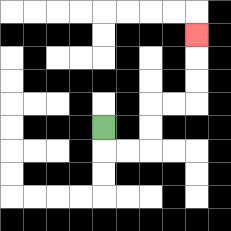{'start': '[4, 5]', 'end': '[8, 1]', 'path_directions': 'D,R,R,U,U,R,R,U,U,U', 'path_coordinates': '[[4, 5], [4, 6], [5, 6], [6, 6], [6, 5], [6, 4], [7, 4], [8, 4], [8, 3], [8, 2], [8, 1]]'}